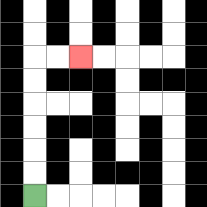{'start': '[1, 8]', 'end': '[3, 2]', 'path_directions': 'U,U,U,U,U,U,R,R', 'path_coordinates': '[[1, 8], [1, 7], [1, 6], [1, 5], [1, 4], [1, 3], [1, 2], [2, 2], [3, 2]]'}